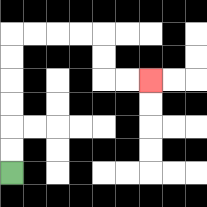{'start': '[0, 7]', 'end': '[6, 3]', 'path_directions': 'U,U,U,U,U,U,R,R,R,R,D,D,R,R', 'path_coordinates': '[[0, 7], [0, 6], [0, 5], [0, 4], [0, 3], [0, 2], [0, 1], [1, 1], [2, 1], [3, 1], [4, 1], [4, 2], [4, 3], [5, 3], [6, 3]]'}